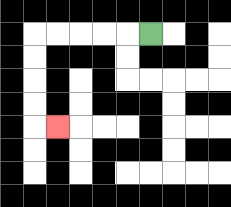{'start': '[6, 1]', 'end': '[2, 5]', 'path_directions': 'L,L,L,L,L,D,D,D,D,R', 'path_coordinates': '[[6, 1], [5, 1], [4, 1], [3, 1], [2, 1], [1, 1], [1, 2], [1, 3], [1, 4], [1, 5], [2, 5]]'}